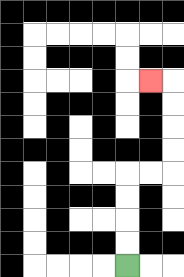{'start': '[5, 11]', 'end': '[6, 3]', 'path_directions': 'U,U,U,U,R,R,U,U,U,U,L', 'path_coordinates': '[[5, 11], [5, 10], [5, 9], [5, 8], [5, 7], [6, 7], [7, 7], [7, 6], [7, 5], [7, 4], [7, 3], [6, 3]]'}